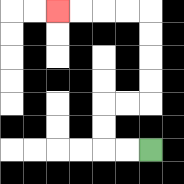{'start': '[6, 6]', 'end': '[2, 0]', 'path_directions': 'L,L,U,U,R,R,U,U,U,U,L,L,L,L', 'path_coordinates': '[[6, 6], [5, 6], [4, 6], [4, 5], [4, 4], [5, 4], [6, 4], [6, 3], [6, 2], [6, 1], [6, 0], [5, 0], [4, 0], [3, 0], [2, 0]]'}